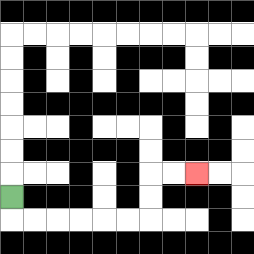{'start': '[0, 8]', 'end': '[8, 7]', 'path_directions': 'D,R,R,R,R,R,R,U,U,R,R', 'path_coordinates': '[[0, 8], [0, 9], [1, 9], [2, 9], [3, 9], [4, 9], [5, 9], [6, 9], [6, 8], [6, 7], [7, 7], [8, 7]]'}